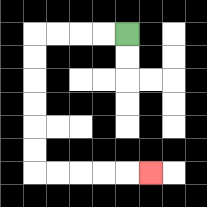{'start': '[5, 1]', 'end': '[6, 7]', 'path_directions': 'L,L,L,L,D,D,D,D,D,D,R,R,R,R,R', 'path_coordinates': '[[5, 1], [4, 1], [3, 1], [2, 1], [1, 1], [1, 2], [1, 3], [1, 4], [1, 5], [1, 6], [1, 7], [2, 7], [3, 7], [4, 7], [5, 7], [6, 7]]'}